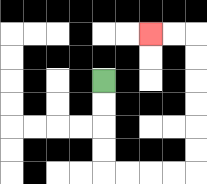{'start': '[4, 3]', 'end': '[6, 1]', 'path_directions': 'D,D,D,D,R,R,R,R,U,U,U,U,U,U,L,L', 'path_coordinates': '[[4, 3], [4, 4], [4, 5], [4, 6], [4, 7], [5, 7], [6, 7], [7, 7], [8, 7], [8, 6], [8, 5], [8, 4], [8, 3], [8, 2], [8, 1], [7, 1], [6, 1]]'}